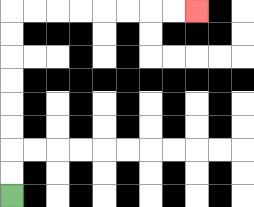{'start': '[0, 8]', 'end': '[8, 0]', 'path_directions': 'U,U,U,U,U,U,U,U,R,R,R,R,R,R,R,R', 'path_coordinates': '[[0, 8], [0, 7], [0, 6], [0, 5], [0, 4], [0, 3], [0, 2], [0, 1], [0, 0], [1, 0], [2, 0], [3, 0], [4, 0], [5, 0], [6, 0], [7, 0], [8, 0]]'}